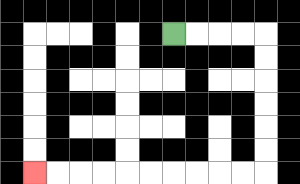{'start': '[7, 1]', 'end': '[1, 7]', 'path_directions': 'R,R,R,R,D,D,D,D,D,D,L,L,L,L,L,L,L,L,L,L', 'path_coordinates': '[[7, 1], [8, 1], [9, 1], [10, 1], [11, 1], [11, 2], [11, 3], [11, 4], [11, 5], [11, 6], [11, 7], [10, 7], [9, 7], [8, 7], [7, 7], [6, 7], [5, 7], [4, 7], [3, 7], [2, 7], [1, 7]]'}